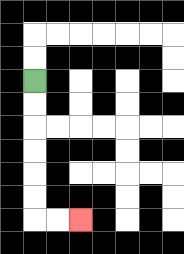{'start': '[1, 3]', 'end': '[3, 9]', 'path_directions': 'D,D,D,D,D,D,R,R', 'path_coordinates': '[[1, 3], [1, 4], [1, 5], [1, 6], [1, 7], [1, 8], [1, 9], [2, 9], [3, 9]]'}